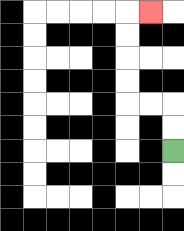{'start': '[7, 6]', 'end': '[6, 0]', 'path_directions': 'U,U,L,L,U,U,U,U,R', 'path_coordinates': '[[7, 6], [7, 5], [7, 4], [6, 4], [5, 4], [5, 3], [5, 2], [5, 1], [5, 0], [6, 0]]'}